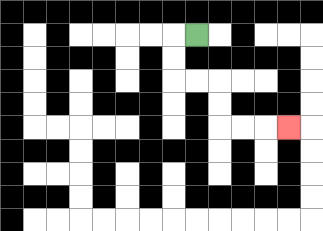{'start': '[8, 1]', 'end': '[12, 5]', 'path_directions': 'L,D,D,R,R,D,D,R,R,R', 'path_coordinates': '[[8, 1], [7, 1], [7, 2], [7, 3], [8, 3], [9, 3], [9, 4], [9, 5], [10, 5], [11, 5], [12, 5]]'}